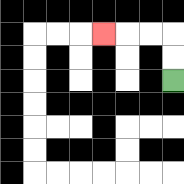{'start': '[7, 3]', 'end': '[4, 1]', 'path_directions': 'U,U,L,L,L', 'path_coordinates': '[[7, 3], [7, 2], [7, 1], [6, 1], [5, 1], [4, 1]]'}